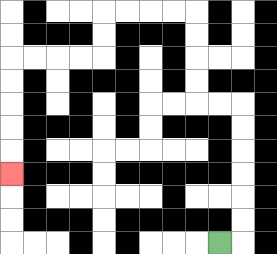{'start': '[9, 10]', 'end': '[0, 7]', 'path_directions': 'R,U,U,U,U,U,U,L,L,U,U,U,U,L,L,L,L,D,D,L,L,L,L,D,D,D,D,D', 'path_coordinates': '[[9, 10], [10, 10], [10, 9], [10, 8], [10, 7], [10, 6], [10, 5], [10, 4], [9, 4], [8, 4], [8, 3], [8, 2], [8, 1], [8, 0], [7, 0], [6, 0], [5, 0], [4, 0], [4, 1], [4, 2], [3, 2], [2, 2], [1, 2], [0, 2], [0, 3], [0, 4], [0, 5], [0, 6], [0, 7]]'}